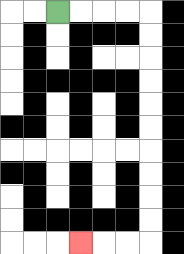{'start': '[2, 0]', 'end': '[3, 10]', 'path_directions': 'R,R,R,R,D,D,D,D,D,D,D,D,D,D,L,L,L', 'path_coordinates': '[[2, 0], [3, 0], [4, 0], [5, 0], [6, 0], [6, 1], [6, 2], [6, 3], [6, 4], [6, 5], [6, 6], [6, 7], [6, 8], [6, 9], [6, 10], [5, 10], [4, 10], [3, 10]]'}